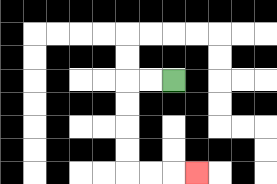{'start': '[7, 3]', 'end': '[8, 7]', 'path_directions': 'L,L,D,D,D,D,R,R,R', 'path_coordinates': '[[7, 3], [6, 3], [5, 3], [5, 4], [5, 5], [5, 6], [5, 7], [6, 7], [7, 7], [8, 7]]'}